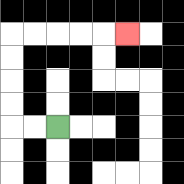{'start': '[2, 5]', 'end': '[5, 1]', 'path_directions': 'L,L,U,U,U,U,R,R,R,R,R', 'path_coordinates': '[[2, 5], [1, 5], [0, 5], [0, 4], [0, 3], [0, 2], [0, 1], [1, 1], [2, 1], [3, 1], [4, 1], [5, 1]]'}